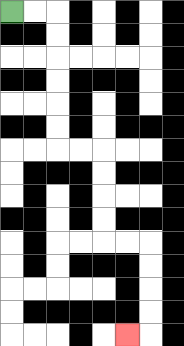{'start': '[0, 0]', 'end': '[5, 14]', 'path_directions': 'R,R,D,D,D,D,D,D,R,R,D,D,D,D,R,R,D,D,D,D,L', 'path_coordinates': '[[0, 0], [1, 0], [2, 0], [2, 1], [2, 2], [2, 3], [2, 4], [2, 5], [2, 6], [3, 6], [4, 6], [4, 7], [4, 8], [4, 9], [4, 10], [5, 10], [6, 10], [6, 11], [6, 12], [6, 13], [6, 14], [5, 14]]'}